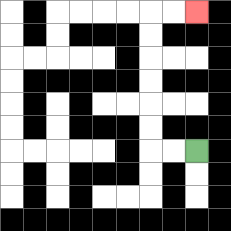{'start': '[8, 6]', 'end': '[8, 0]', 'path_directions': 'L,L,U,U,U,U,U,U,R,R', 'path_coordinates': '[[8, 6], [7, 6], [6, 6], [6, 5], [6, 4], [6, 3], [6, 2], [6, 1], [6, 0], [7, 0], [8, 0]]'}